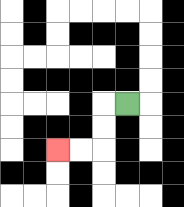{'start': '[5, 4]', 'end': '[2, 6]', 'path_directions': 'L,D,D,L,L', 'path_coordinates': '[[5, 4], [4, 4], [4, 5], [4, 6], [3, 6], [2, 6]]'}